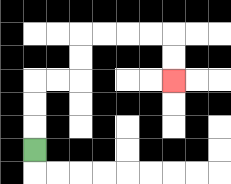{'start': '[1, 6]', 'end': '[7, 3]', 'path_directions': 'U,U,U,R,R,U,U,R,R,R,R,D,D', 'path_coordinates': '[[1, 6], [1, 5], [1, 4], [1, 3], [2, 3], [3, 3], [3, 2], [3, 1], [4, 1], [5, 1], [6, 1], [7, 1], [7, 2], [7, 3]]'}